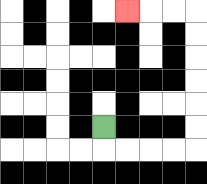{'start': '[4, 5]', 'end': '[5, 0]', 'path_directions': 'D,R,R,R,R,U,U,U,U,U,U,L,L,L', 'path_coordinates': '[[4, 5], [4, 6], [5, 6], [6, 6], [7, 6], [8, 6], [8, 5], [8, 4], [8, 3], [8, 2], [8, 1], [8, 0], [7, 0], [6, 0], [5, 0]]'}